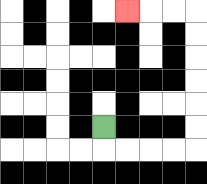{'start': '[4, 5]', 'end': '[5, 0]', 'path_directions': 'D,R,R,R,R,U,U,U,U,U,U,L,L,L', 'path_coordinates': '[[4, 5], [4, 6], [5, 6], [6, 6], [7, 6], [8, 6], [8, 5], [8, 4], [8, 3], [8, 2], [8, 1], [8, 0], [7, 0], [6, 0], [5, 0]]'}